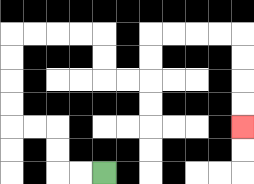{'start': '[4, 7]', 'end': '[10, 5]', 'path_directions': 'L,L,U,U,L,L,U,U,U,U,R,R,R,R,D,D,R,R,U,U,R,R,R,R,D,D,D,D', 'path_coordinates': '[[4, 7], [3, 7], [2, 7], [2, 6], [2, 5], [1, 5], [0, 5], [0, 4], [0, 3], [0, 2], [0, 1], [1, 1], [2, 1], [3, 1], [4, 1], [4, 2], [4, 3], [5, 3], [6, 3], [6, 2], [6, 1], [7, 1], [8, 1], [9, 1], [10, 1], [10, 2], [10, 3], [10, 4], [10, 5]]'}